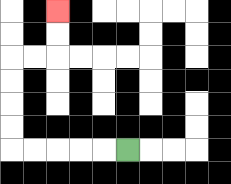{'start': '[5, 6]', 'end': '[2, 0]', 'path_directions': 'L,L,L,L,L,U,U,U,U,R,R,U,U', 'path_coordinates': '[[5, 6], [4, 6], [3, 6], [2, 6], [1, 6], [0, 6], [0, 5], [0, 4], [0, 3], [0, 2], [1, 2], [2, 2], [2, 1], [2, 0]]'}